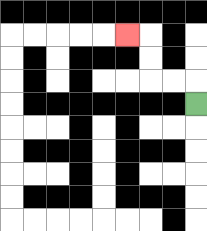{'start': '[8, 4]', 'end': '[5, 1]', 'path_directions': 'U,L,L,U,U,L', 'path_coordinates': '[[8, 4], [8, 3], [7, 3], [6, 3], [6, 2], [6, 1], [5, 1]]'}